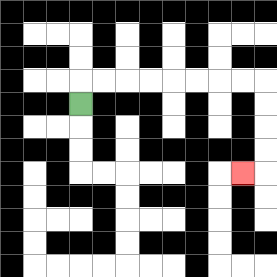{'start': '[3, 4]', 'end': '[10, 7]', 'path_directions': 'U,R,R,R,R,R,R,R,R,D,D,D,D,L', 'path_coordinates': '[[3, 4], [3, 3], [4, 3], [5, 3], [6, 3], [7, 3], [8, 3], [9, 3], [10, 3], [11, 3], [11, 4], [11, 5], [11, 6], [11, 7], [10, 7]]'}